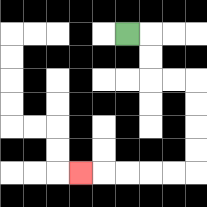{'start': '[5, 1]', 'end': '[3, 7]', 'path_directions': 'R,D,D,R,R,D,D,D,D,L,L,L,L,L', 'path_coordinates': '[[5, 1], [6, 1], [6, 2], [6, 3], [7, 3], [8, 3], [8, 4], [8, 5], [8, 6], [8, 7], [7, 7], [6, 7], [5, 7], [4, 7], [3, 7]]'}